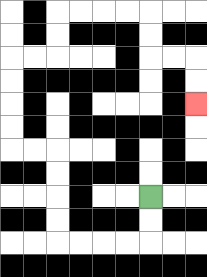{'start': '[6, 8]', 'end': '[8, 4]', 'path_directions': 'D,D,L,L,L,L,U,U,U,U,L,L,U,U,U,U,R,R,U,U,R,R,R,R,D,D,R,R,D,D', 'path_coordinates': '[[6, 8], [6, 9], [6, 10], [5, 10], [4, 10], [3, 10], [2, 10], [2, 9], [2, 8], [2, 7], [2, 6], [1, 6], [0, 6], [0, 5], [0, 4], [0, 3], [0, 2], [1, 2], [2, 2], [2, 1], [2, 0], [3, 0], [4, 0], [5, 0], [6, 0], [6, 1], [6, 2], [7, 2], [8, 2], [8, 3], [8, 4]]'}